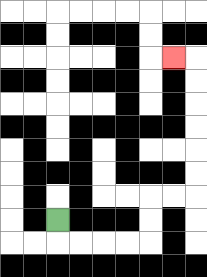{'start': '[2, 9]', 'end': '[7, 2]', 'path_directions': 'D,R,R,R,R,U,U,R,R,U,U,U,U,U,U,L', 'path_coordinates': '[[2, 9], [2, 10], [3, 10], [4, 10], [5, 10], [6, 10], [6, 9], [6, 8], [7, 8], [8, 8], [8, 7], [8, 6], [8, 5], [8, 4], [8, 3], [8, 2], [7, 2]]'}